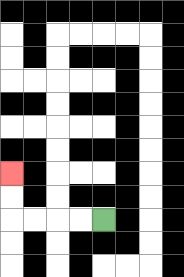{'start': '[4, 9]', 'end': '[0, 7]', 'path_directions': 'L,L,L,L,U,U', 'path_coordinates': '[[4, 9], [3, 9], [2, 9], [1, 9], [0, 9], [0, 8], [0, 7]]'}